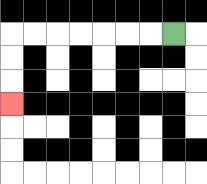{'start': '[7, 1]', 'end': '[0, 4]', 'path_directions': 'L,L,L,L,L,L,L,D,D,D', 'path_coordinates': '[[7, 1], [6, 1], [5, 1], [4, 1], [3, 1], [2, 1], [1, 1], [0, 1], [0, 2], [0, 3], [0, 4]]'}